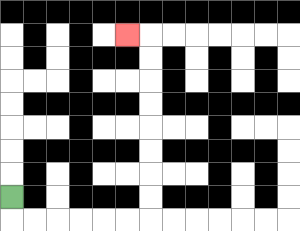{'start': '[0, 8]', 'end': '[5, 1]', 'path_directions': 'D,R,R,R,R,R,R,U,U,U,U,U,U,U,U,L', 'path_coordinates': '[[0, 8], [0, 9], [1, 9], [2, 9], [3, 9], [4, 9], [5, 9], [6, 9], [6, 8], [6, 7], [6, 6], [6, 5], [6, 4], [6, 3], [6, 2], [6, 1], [5, 1]]'}